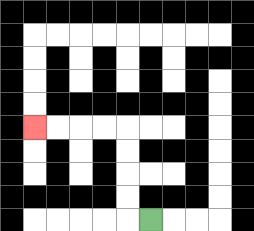{'start': '[6, 9]', 'end': '[1, 5]', 'path_directions': 'L,U,U,U,U,L,L,L,L', 'path_coordinates': '[[6, 9], [5, 9], [5, 8], [5, 7], [5, 6], [5, 5], [4, 5], [3, 5], [2, 5], [1, 5]]'}